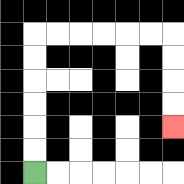{'start': '[1, 7]', 'end': '[7, 5]', 'path_directions': 'U,U,U,U,U,U,R,R,R,R,R,R,D,D,D,D', 'path_coordinates': '[[1, 7], [1, 6], [1, 5], [1, 4], [1, 3], [1, 2], [1, 1], [2, 1], [3, 1], [4, 1], [5, 1], [6, 1], [7, 1], [7, 2], [7, 3], [7, 4], [7, 5]]'}